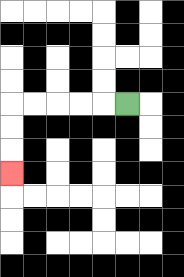{'start': '[5, 4]', 'end': '[0, 7]', 'path_directions': 'L,L,L,L,L,D,D,D', 'path_coordinates': '[[5, 4], [4, 4], [3, 4], [2, 4], [1, 4], [0, 4], [0, 5], [0, 6], [0, 7]]'}